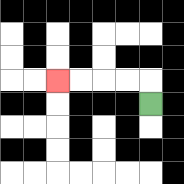{'start': '[6, 4]', 'end': '[2, 3]', 'path_directions': 'U,L,L,L,L', 'path_coordinates': '[[6, 4], [6, 3], [5, 3], [4, 3], [3, 3], [2, 3]]'}